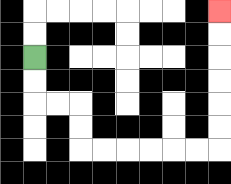{'start': '[1, 2]', 'end': '[9, 0]', 'path_directions': 'D,D,R,R,D,D,R,R,R,R,R,R,U,U,U,U,U,U', 'path_coordinates': '[[1, 2], [1, 3], [1, 4], [2, 4], [3, 4], [3, 5], [3, 6], [4, 6], [5, 6], [6, 6], [7, 6], [8, 6], [9, 6], [9, 5], [9, 4], [9, 3], [9, 2], [9, 1], [9, 0]]'}